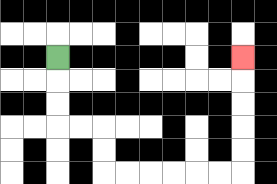{'start': '[2, 2]', 'end': '[10, 2]', 'path_directions': 'D,D,D,R,R,D,D,R,R,R,R,R,R,U,U,U,U,U', 'path_coordinates': '[[2, 2], [2, 3], [2, 4], [2, 5], [3, 5], [4, 5], [4, 6], [4, 7], [5, 7], [6, 7], [7, 7], [8, 7], [9, 7], [10, 7], [10, 6], [10, 5], [10, 4], [10, 3], [10, 2]]'}